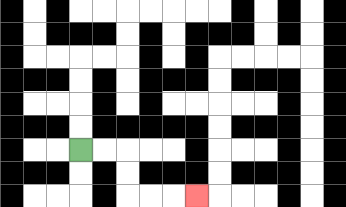{'start': '[3, 6]', 'end': '[8, 8]', 'path_directions': 'R,R,D,D,R,R,R', 'path_coordinates': '[[3, 6], [4, 6], [5, 6], [5, 7], [5, 8], [6, 8], [7, 8], [8, 8]]'}